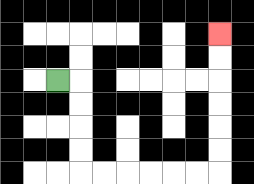{'start': '[2, 3]', 'end': '[9, 1]', 'path_directions': 'R,D,D,D,D,R,R,R,R,R,R,U,U,U,U,U,U', 'path_coordinates': '[[2, 3], [3, 3], [3, 4], [3, 5], [3, 6], [3, 7], [4, 7], [5, 7], [6, 7], [7, 7], [8, 7], [9, 7], [9, 6], [9, 5], [9, 4], [9, 3], [9, 2], [9, 1]]'}